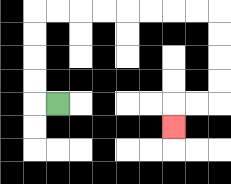{'start': '[2, 4]', 'end': '[7, 5]', 'path_directions': 'L,U,U,U,U,R,R,R,R,R,R,R,R,D,D,D,D,L,L,D', 'path_coordinates': '[[2, 4], [1, 4], [1, 3], [1, 2], [1, 1], [1, 0], [2, 0], [3, 0], [4, 0], [5, 0], [6, 0], [7, 0], [8, 0], [9, 0], [9, 1], [9, 2], [9, 3], [9, 4], [8, 4], [7, 4], [7, 5]]'}